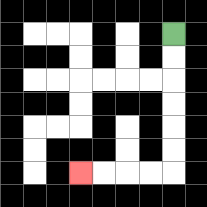{'start': '[7, 1]', 'end': '[3, 7]', 'path_directions': 'D,D,D,D,D,D,L,L,L,L', 'path_coordinates': '[[7, 1], [7, 2], [7, 3], [7, 4], [7, 5], [7, 6], [7, 7], [6, 7], [5, 7], [4, 7], [3, 7]]'}